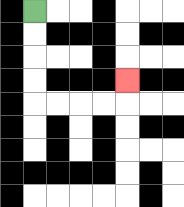{'start': '[1, 0]', 'end': '[5, 3]', 'path_directions': 'D,D,D,D,R,R,R,R,U', 'path_coordinates': '[[1, 0], [1, 1], [1, 2], [1, 3], [1, 4], [2, 4], [3, 4], [4, 4], [5, 4], [5, 3]]'}